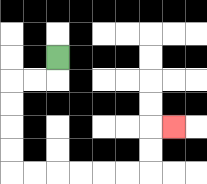{'start': '[2, 2]', 'end': '[7, 5]', 'path_directions': 'D,L,L,D,D,D,D,R,R,R,R,R,R,U,U,R', 'path_coordinates': '[[2, 2], [2, 3], [1, 3], [0, 3], [0, 4], [0, 5], [0, 6], [0, 7], [1, 7], [2, 7], [3, 7], [4, 7], [5, 7], [6, 7], [6, 6], [6, 5], [7, 5]]'}